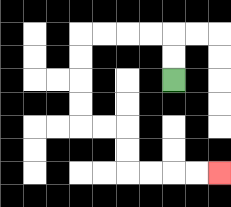{'start': '[7, 3]', 'end': '[9, 7]', 'path_directions': 'U,U,L,L,L,L,D,D,D,D,R,R,D,D,R,R,R,R', 'path_coordinates': '[[7, 3], [7, 2], [7, 1], [6, 1], [5, 1], [4, 1], [3, 1], [3, 2], [3, 3], [3, 4], [3, 5], [4, 5], [5, 5], [5, 6], [5, 7], [6, 7], [7, 7], [8, 7], [9, 7]]'}